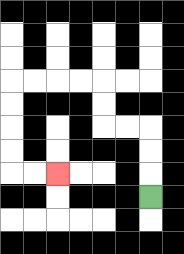{'start': '[6, 8]', 'end': '[2, 7]', 'path_directions': 'U,U,U,L,L,U,U,L,L,L,L,D,D,D,D,R,R', 'path_coordinates': '[[6, 8], [6, 7], [6, 6], [6, 5], [5, 5], [4, 5], [4, 4], [4, 3], [3, 3], [2, 3], [1, 3], [0, 3], [0, 4], [0, 5], [0, 6], [0, 7], [1, 7], [2, 7]]'}